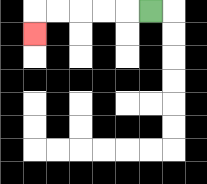{'start': '[6, 0]', 'end': '[1, 1]', 'path_directions': 'L,L,L,L,L,D', 'path_coordinates': '[[6, 0], [5, 0], [4, 0], [3, 0], [2, 0], [1, 0], [1, 1]]'}